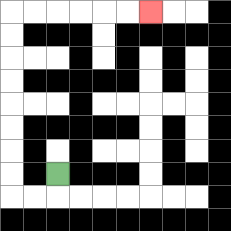{'start': '[2, 7]', 'end': '[6, 0]', 'path_directions': 'D,L,L,U,U,U,U,U,U,U,U,R,R,R,R,R,R', 'path_coordinates': '[[2, 7], [2, 8], [1, 8], [0, 8], [0, 7], [0, 6], [0, 5], [0, 4], [0, 3], [0, 2], [0, 1], [0, 0], [1, 0], [2, 0], [3, 0], [4, 0], [5, 0], [6, 0]]'}